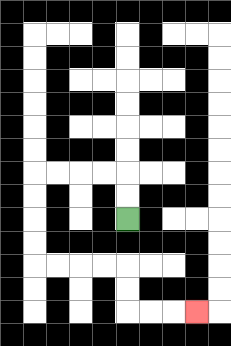{'start': '[5, 9]', 'end': '[8, 13]', 'path_directions': 'U,U,L,L,L,L,D,D,D,D,R,R,R,R,D,D,R,R,R', 'path_coordinates': '[[5, 9], [5, 8], [5, 7], [4, 7], [3, 7], [2, 7], [1, 7], [1, 8], [1, 9], [1, 10], [1, 11], [2, 11], [3, 11], [4, 11], [5, 11], [5, 12], [5, 13], [6, 13], [7, 13], [8, 13]]'}